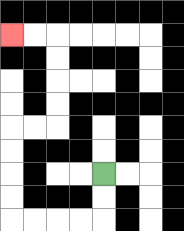{'start': '[4, 7]', 'end': '[0, 1]', 'path_directions': 'D,D,L,L,L,L,U,U,U,U,R,R,U,U,U,U,L,L', 'path_coordinates': '[[4, 7], [4, 8], [4, 9], [3, 9], [2, 9], [1, 9], [0, 9], [0, 8], [0, 7], [0, 6], [0, 5], [1, 5], [2, 5], [2, 4], [2, 3], [2, 2], [2, 1], [1, 1], [0, 1]]'}